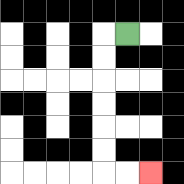{'start': '[5, 1]', 'end': '[6, 7]', 'path_directions': 'L,D,D,D,D,D,D,R,R', 'path_coordinates': '[[5, 1], [4, 1], [4, 2], [4, 3], [4, 4], [4, 5], [4, 6], [4, 7], [5, 7], [6, 7]]'}